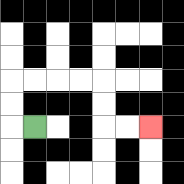{'start': '[1, 5]', 'end': '[6, 5]', 'path_directions': 'L,U,U,R,R,R,R,D,D,R,R', 'path_coordinates': '[[1, 5], [0, 5], [0, 4], [0, 3], [1, 3], [2, 3], [3, 3], [4, 3], [4, 4], [4, 5], [5, 5], [6, 5]]'}